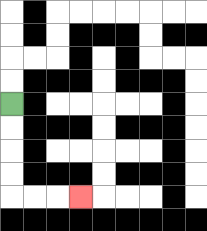{'start': '[0, 4]', 'end': '[3, 8]', 'path_directions': 'D,D,D,D,R,R,R', 'path_coordinates': '[[0, 4], [0, 5], [0, 6], [0, 7], [0, 8], [1, 8], [2, 8], [3, 8]]'}